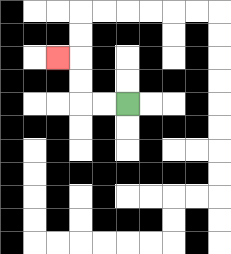{'start': '[5, 4]', 'end': '[2, 2]', 'path_directions': 'L,L,U,U,L', 'path_coordinates': '[[5, 4], [4, 4], [3, 4], [3, 3], [3, 2], [2, 2]]'}